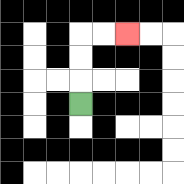{'start': '[3, 4]', 'end': '[5, 1]', 'path_directions': 'U,U,U,R,R', 'path_coordinates': '[[3, 4], [3, 3], [3, 2], [3, 1], [4, 1], [5, 1]]'}